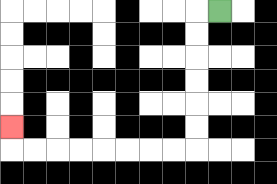{'start': '[9, 0]', 'end': '[0, 5]', 'path_directions': 'L,D,D,D,D,D,D,L,L,L,L,L,L,L,L,U', 'path_coordinates': '[[9, 0], [8, 0], [8, 1], [8, 2], [8, 3], [8, 4], [8, 5], [8, 6], [7, 6], [6, 6], [5, 6], [4, 6], [3, 6], [2, 6], [1, 6], [0, 6], [0, 5]]'}